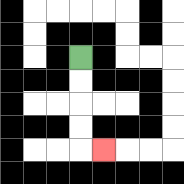{'start': '[3, 2]', 'end': '[4, 6]', 'path_directions': 'D,D,D,D,R', 'path_coordinates': '[[3, 2], [3, 3], [3, 4], [3, 5], [3, 6], [4, 6]]'}